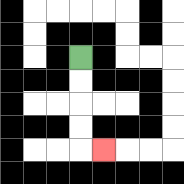{'start': '[3, 2]', 'end': '[4, 6]', 'path_directions': 'D,D,D,D,R', 'path_coordinates': '[[3, 2], [3, 3], [3, 4], [3, 5], [3, 6], [4, 6]]'}